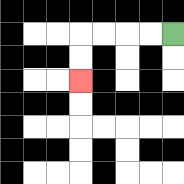{'start': '[7, 1]', 'end': '[3, 3]', 'path_directions': 'L,L,L,L,D,D', 'path_coordinates': '[[7, 1], [6, 1], [5, 1], [4, 1], [3, 1], [3, 2], [3, 3]]'}